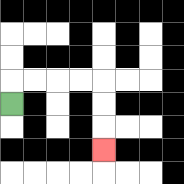{'start': '[0, 4]', 'end': '[4, 6]', 'path_directions': 'U,R,R,R,R,D,D,D', 'path_coordinates': '[[0, 4], [0, 3], [1, 3], [2, 3], [3, 3], [4, 3], [4, 4], [4, 5], [4, 6]]'}